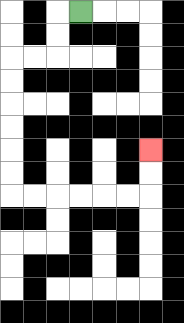{'start': '[3, 0]', 'end': '[6, 6]', 'path_directions': 'L,D,D,L,L,D,D,D,D,D,D,R,R,R,R,R,R,U,U', 'path_coordinates': '[[3, 0], [2, 0], [2, 1], [2, 2], [1, 2], [0, 2], [0, 3], [0, 4], [0, 5], [0, 6], [0, 7], [0, 8], [1, 8], [2, 8], [3, 8], [4, 8], [5, 8], [6, 8], [6, 7], [6, 6]]'}